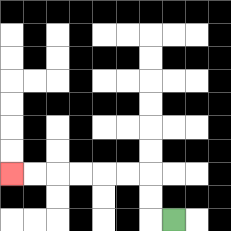{'start': '[7, 9]', 'end': '[0, 7]', 'path_directions': 'L,U,U,L,L,L,L,L,L', 'path_coordinates': '[[7, 9], [6, 9], [6, 8], [6, 7], [5, 7], [4, 7], [3, 7], [2, 7], [1, 7], [0, 7]]'}